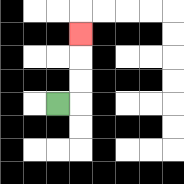{'start': '[2, 4]', 'end': '[3, 1]', 'path_directions': 'R,U,U,U', 'path_coordinates': '[[2, 4], [3, 4], [3, 3], [3, 2], [3, 1]]'}